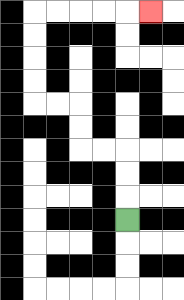{'start': '[5, 9]', 'end': '[6, 0]', 'path_directions': 'U,U,U,L,L,U,U,L,L,U,U,U,U,R,R,R,R,R', 'path_coordinates': '[[5, 9], [5, 8], [5, 7], [5, 6], [4, 6], [3, 6], [3, 5], [3, 4], [2, 4], [1, 4], [1, 3], [1, 2], [1, 1], [1, 0], [2, 0], [3, 0], [4, 0], [5, 0], [6, 0]]'}